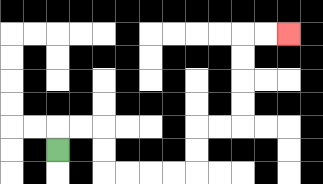{'start': '[2, 6]', 'end': '[12, 1]', 'path_directions': 'U,R,R,D,D,R,R,R,R,U,U,R,R,U,U,U,U,R,R', 'path_coordinates': '[[2, 6], [2, 5], [3, 5], [4, 5], [4, 6], [4, 7], [5, 7], [6, 7], [7, 7], [8, 7], [8, 6], [8, 5], [9, 5], [10, 5], [10, 4], [10, 3], [10, 2], [10, 1], [11, 1], [12, 1]]'}